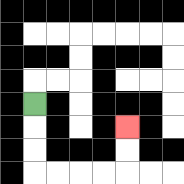{'start': '[1, 4]', 'end': '[5, 5]', 'path_directions': 'D,D,D,R,R,R,R,U,U', 'path_coordinates': '[[1, 4], [1, 5], [1, 6], [1, 7], [2, 7], [3, 7], [4, 7], [5, 7], [5, 6], [5, 5]]'}